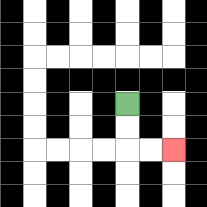{'start': '[5, 4]', 'end': '[7, 6]', 'path_directions': 'D,D,R,R', 'path_coordinates': '[[5, 4], [5, 5], [5, 6], [6, 6], [7, 6]]'}